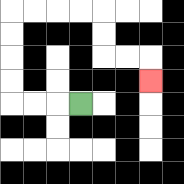{'start': '[3, 4]', 'end': '[6, 3]', 'path_directions': 'L,L,L,U,U,U,U,R,R,R,R,D,D,R,R,D', 'path_coordinates': '[[3, 4], [2, 4], [1, 4], [0, 4], [0, 3], [0, 2], [0, 1], [0, 0], [1, 0], [2, 0], [3, 0], [4, 0], [4, 1], [4, 2], [5, 2], [6, 2], [6, 3]]'}